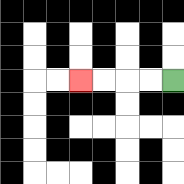{'start': '[7, 3]', 'end': '[3, 3]', 'path_directions': 'L,L,L,L', 'path_coordinates': '[[7, 3], [6, 3], [5, 3], [4, 3], [3, 3]]'}